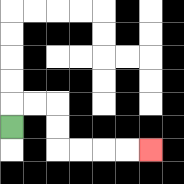{'start': '[0, 5]', 'end': '[6, 6]', 'path_directions': 'U,R,R,D,D,R,R,R,R', 'path_coordinates': '[[0, 5], [0, 4], [1, 4], [2, 4], [2, 5], [2, 6], [3, 6], [4, 6], [5, 6], [6, 6]]'}